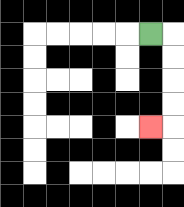{'start': '[6, 1]', 'end': '[6, 5]', 'path_directions': 'R,D,D,D,D,L', 'path_coordinates': '[[6, 1], [7, 1], [7, 2], [7, 3], [7, 4], [7, 5], [6, 5]]'}